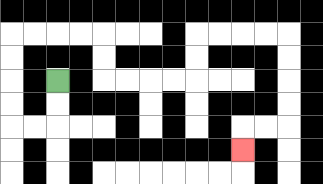{'start': '[2, 3]', 'end': '[10, 6]', 'path_directions': 'D,D,L,L,U,U,U,U,R,R,R,R,D,D,R,R,R,R,U,U,R,R,R,R,D,D,D,D,L,L,D', 'path_coordinates': '[[2, 3], [2, 4], [2, 5], [1, 5], [0, 5], [0, 4], [0, 3], [0, 2], [0, 1], [1, 1], [2, 1], [3, 1], [4, 1], [4, 2], [4, 3], [5, 3], [6, 3], [7, 3], [8, 3], [8, 2], [8, 1], [9, 1], [10, 1], [11, 1], [12, 1], [12, 2], [12, 3], [12, 4], [12, 5], [11, 5], [10, 5], [10, 6]]'}